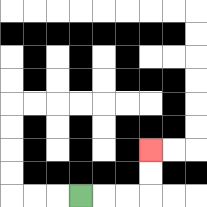{'start': '[3, 8]', 'end': '[6, 6]', 'path_directions': 'R,R,R,U,U', 'path_coordinates': '[[3, 8], [4, 8], [5, 8], [6, 8], [6, 7], [6, 6]]'}